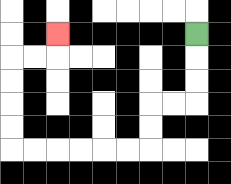{'start': '[8, 1]', 'end': '[2, 1]', 'path_directions': 'D,D,D,L,L,D,D,L,L,L,L,L,L,U,U,U,U,R,R,U', 'path_coordinates': '[[8, 1], [8, 2], [8, 3], [8, 4], [7, 4], [6, 4], [6, 5], [6, 6], [5, 6], [4, 6], [3, 6], [2, 6], [1, 6], [0, 6], [0, 5], [0, 4], [0, 3], [0, 2], [1, 2], [2, 2], [2, 1]]'}